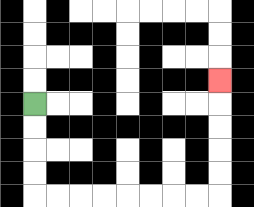{'start': '[1, 4]', 'end': '[9, 3]', 'path_directions': 'D,D,D,D,R,R,R,R,R,R,R,R,U,U,U,U,U', 'path_coordinates': '[[1, 4], [1, 5], [1, 6], [1, 7], [1, 8], [2, 8], [3, 8], [4, 8], [5, 8], [6, 8], [7, 8], [8, 8], [9, 8], [9, 7], [9, 6], [9, 5], [9, 4], [9, 3]]'}